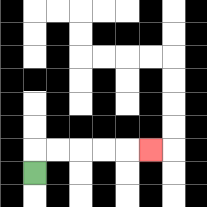{'start': '[1, 7]', 'end': '[6, 6]', 'path_directions': 'U,R,R,R,R,R', 'path_coordinates': '[[1, 7], [1, 6], [2, 6], [3, 6], [4, 6], [5, 6], [6, 6]]'}